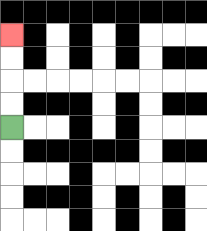{'start': '[0, 5]', 'end': '[0, 1]', 'path_directions': 'U,U,U,U', 'path_coordinates': '[[0, 5], [0, 4], [0, 3], [0, 2], [0, 1]]'}